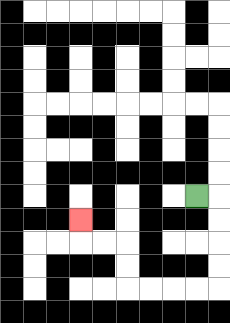{'start': '[8, 8]', 'end': '[3, 9]', 'path_directions': 'R,D,D,D,D,L,L,L,L,U,U,L,L,U', 'path_coordinates': '[[8, 8], [9, 8], [9, 9], [9, 10], [9, 11], [9, 12], [8, 12], [7, 12], [6, 12], [5, 12], [5, 11], [5, 10], [4, 10], [3, 10], [3, 9]]'}